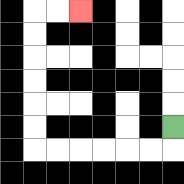{'start': '[7, 5]', 'end': '[3, 0]', 'path_directions': 'D,L,L,L,L,L,L,U,U,U,U,U,U,R,R', 'path_coordinates': '[[7, 5], [7, 6], [6, 6], [5, 6], [4, 6], [3, 6], [2, 6], [1, 6], [1, 5], [1, 4], [1, 3], [1, 2], [1, 1], [1, 0], [2, 0], [3, 0]]'}